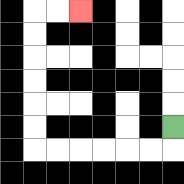{'start': '[7, 5]', 'end': '[3, 0]', 'path_directions': 'D,L,L,L,L,L,L,U,U,U,U,U,U,R,R', 'path_coordinates': '[[7, 5], [7, 6], [6, 6], [5, 6], [4, 6], [3, 6], [2, 6], [1, 6], [1, 5], [1, 4], [1, 3], [1, 2], [1, 1], [1, 0], [2, 0], [3, 0]]'}